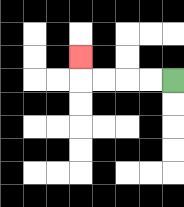{'start': '[7, 3]', 'end': '[3, 2]', 'path_directions': 'L,L,L,L,U', 'path_coordinates': '[[7, 3], [6, 3], [5, 3], [4, 3], [3, 3], [3, 2]]'}